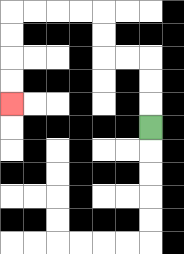{'start': '[6, 5]', 'end': '[0, 4]', 'path_directions': 'U,U,U,L,L,U,U,L,L,L,L,D,D,D,D', 'path_coordinates': '[[6, 5], [6, 4], [6, 3], [6, 2], [5, 2], [4, 2], [4, 1], [4, 0], [3, 0], [2, 0], [1, 0], [0, 0], [0, 1], [0, 2], [0, 3], [0, 4]]'}